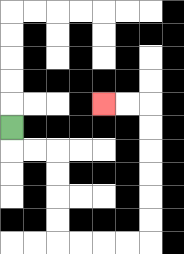{'start': '[0, 5]', 'end': '[4, 4]', 'path_directions': 'D,R,R,D,D,D,D,R,R,R,R,U,U,U,U,U,U,L,L', 'path_coordinates': '[[0, 5], [0, 6], [1, 6], [2, 6], [2, 7], [2, 8], [2, 9], [2, 10], [3, 10], [4, 10], [5, 10], [6, 10], [6, 9], [6, 8], [6, 7], [6, 6], [6, 5], [6, 4], [5, 4], [4, 4]]'}